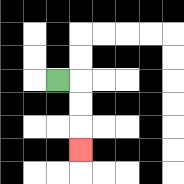{'start': '[2, 3]', 'end': '[3, 6]', 'path_directions': 'R,D,D,D', 'path_coordinates': '[[2, 3], [3, 3], [3, 4], [3, 5], [3, 6]]'}